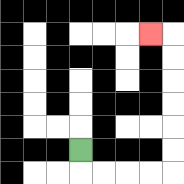{'start': '[3, 6]', 'end': '[6, 1]', 'path_directions': 'D,R,R,R,R,U,U,U,U,U,U,L', 'path_coordinates': '[[3, 6], [3, 7], [4, 7], [5, 7], [6, 7], [7, 7], [7, 6], [7, 5], [7, 4], [7, 3], [7, 2], [7, 1], [6, 1]]'}